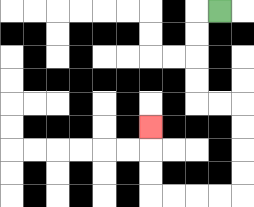{'start': '[9, 0]', 'end': '[6, 5]', 'path_directions': 'L,D,D,D,D,R,R,D,D,D,D,L,L,L,L,U,U,U', 'path_coordinates': '[[9, 0], [8, 0], [8, 1], [8, 2], [8, 3], [8, 4], [9, 4], [10, 4], [10, 5], [10, 6], [10, 7], [10, 8], [9, 8], [8, 8], [7, 8], [6, 8], [6, 7], [6, 6], [6, 5]]'}